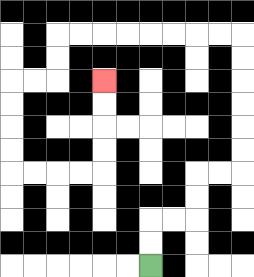{'start': '[6, 11]', 'end': '[4, 3]', 'path_directions': 'U,U,R,R,U,U,R,R,U,U,U,U,U,U,L,L,L,L,L,L,L,L,D,D,L,L,D,D,D,D,R,R,R,R,U,U,U,U', 'path_coordinates': '[[6, 11], [6, 10], [6, 9], [7, 9], [8, 9], [8, 8], [8, 7], [9, 7], [10, 7], [10, 6], [10, 5], [10, 4], [10, 3], [10, 2], [10, 1], [9, 1], [8, 1], [7, 1], [6, 1], [5, 1], [4, 1], [3, 1], [2, 1], [2, 2], [2, 3], [1, 3], [0, 3], [0, 4], [0, 5], [0, 6], [0, 7], [1, 7], [2, 7], [3, 7], [4, 7], [4, 6], [4, 5], [4, 4], [4, 3]]'}